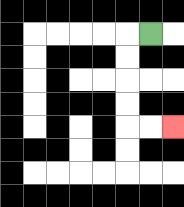{'start': '[6, 1]', 'end': '[7, 5]', 'path_directions': 'L,D,D,D,D,R,R', 'path_coordinates': '[[6, 1], [5, 1], [5, 2], [5, 3], [5, 4], [5, 5], [6, 5], [7, 5]]'}